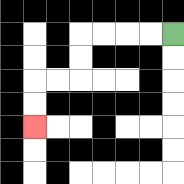{'start': '[7, 1]', 'end': '[1, 5]', 'path_directions': 'L,L,L,L,D,D,L,L,D,D', 'path_coordinates': '[[7, 1], [6, 1], [5, 1], [4, 1], [3, 1], [3, 2], [3, 3], [2, 3], [1, 3], [1, 4], [1, 5]]'}